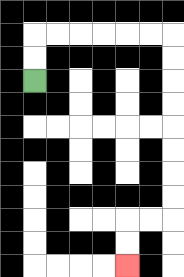{'start': '[1, 3]', 'end': '[5, 11]', 'path_directions': 'U,U,R,R,R,R,R,R,D,D,D,D,D,D,D,D,L,L,D,D', 'path_coordinates': '[[1, 3], [1, 2], [1, 1], [2, 1], [3, 1], [4, 1], [5, 1], [6, 1], [7, 1], [7, 2], [7, 3], [7, 4], [7, 5], [7, 6], [7, 7], [7, 8], [7, 9], [6, 9], [5, 9], [5, 10], [5, 11]]'}